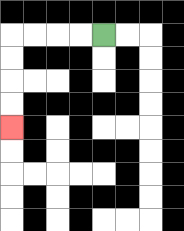{'start': '[4, 1]', 'end': '[0, 5]', 'path_directions': 'L,L,L,L,D,D,D,D', 'path_coordinates': '[[4, 1], [3, 1], [2, 1], [1, 1], [0, 1], [0, 2], [0, 3], [0, 4], [0, 5]]'}